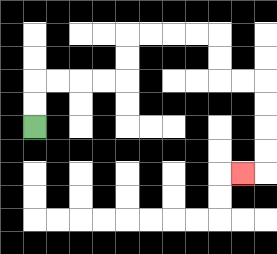{'start': '[1, 5]', 'end': '[10, 7]', 'path_directions': 'U,U,R,R,R,R,U,U,R,R,R,R,D,D,R,R,D,D,D,D,L', 'path_coordinates': '[[1, 5], [1, 4], [1, 3], [2, 3], [3, 3], [4, 3], [5, 3], [5, 2], [5, 1], [6, 1], [7, 1], [8, 1], [9, 1], [9, 2], [9, 3], [10, 3], [11, 3], [11, 4], [11, 5], [11, 6], [11, 7], [10, 7]]'}